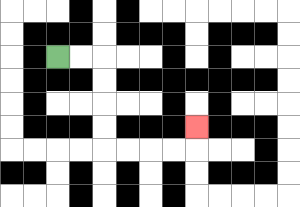{'start': '[2, 2]', 'end': '[8, 5]', 'path_directions': 'R,R,D,D,D,D,R,R,R,R,U', 'path_coordinates': '[[2, 2], [3, 2], [4, 2], [4, 3], [4, 4], [4, 5], [4, 6], [5, 6], [6, 6], [7, 6], [8, 6], [8, 5]]'}